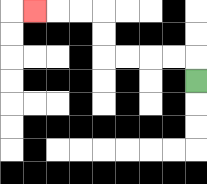{'start': '[8, 3]', 'end': '[1, 0]', 'path_directions': 'U,L,L,L,L,U,U,L,L,L', 'path_coordinates': '[[8, 3], [8, 2], [7, 2], [6, 2], [5, 2], [4, 2], [4, 1], [4, 0], [3, 0], [2, 0], [1, 0]]'}